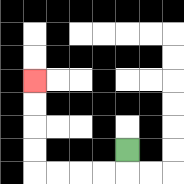{'start': '[5, 6]', 'end': '[1, 3]', 'path_directions': 'D,L,L,L,L,U,U,U,U', 'path_coordinates': '[[5, 6], [5, 7], [4, 7], [3, 7], [2, 7], [1, 7], [1, 6], [1, 5], [1, 4], [1, 3]]'}